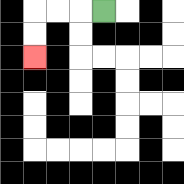{'start': '[4, 0]', 'end': '[1, 2]', 'path_directions': 'L,L,L,D,D', 'path_coordinates': '[[4, 0], [3, 0], [2, 0], [1, 0], [1, 1], [1, 2]]'}